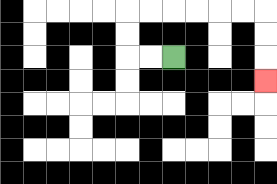{'start': '[7, 2]', 'end': '[11, 3]', 'path_directions': 'L,L,U,U,R,R,R,R,R,R,D,D,D', 'path_coordinates': '[[7, 2], [6, 2], [5, 2], [5, 1], [5, 0], [6, 0], [7, 0], [8, 0], [9, 0], [10, 0], [11, 0], [11, 1], [11, 2], [11, 3]]'}